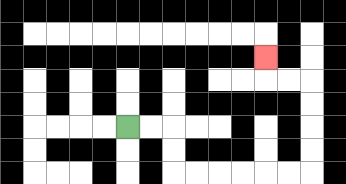{'start': '[5, 5]', 'end': '[11, 2]', 'path_directions': 'R,R,D,D,R,R,R,R,R,R,U,U,U,U,L,L,U', 'path_coordinates': '[[5, 5], [6, 5], [7, 5], [7, 6], [7, 7], [8, 7], [9, 7], [10, 7], [11, 7], [12, 7], [13, 7], [13, 6], [13, 5], [13, 4], [13, 3], [12, 3], [11, 3], [11, 2]]'}